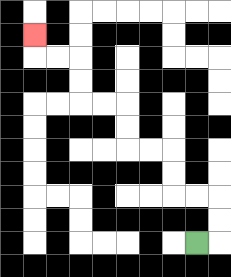{'start': '[8, 10]', 'end': '[1, 1]', 'path_directions': 'R,U,U,L,L,U,U,L,L,U,U,L,L,U,U,L,L,U', 'path_coordinates': '[[8, 10], [9, 10], [9, 9], [9, 8], [8, 8], [7, 8], [7, 7], [7, 6], [6, 6], [5, 6], [5, 5], [5, 4], [4, 4], [3, 4], [3, 3], [3, 2], [2, 2], [1, 2], [1, 1]]'}